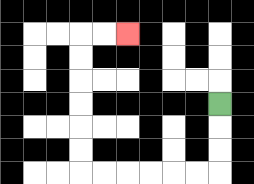{'start': '[9, 4]', 'end': '[5, 1]', 'path_directions': 'D,D,D,L,L,L,L,L,L,U,U,U,U,U,U,R,R', 'path_coordinates': '[[9, 4], [9, 5], [9, 6], [9, 7], [8, 7], [7, 7], [6, 7], [5, 7], [4, 7], [3, 7], [3, 6], [3, 5], [3, 4], [3, 3], [3, 2], [3, 1], [4, 1], [5, 1]]'}